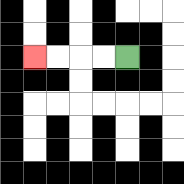{'start': '[5, 2]', 'end': '[1, 2]', 'path_directions': 'L,L,L,L', 'path_coordinates': '[[5, 2], [4, 2], [3, 2], [2, 2], [1, 2]]'}